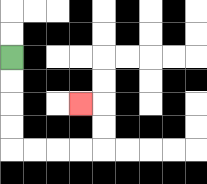{'start': '[0, 2]', 'end': '[3, 4]', 'path_directions': 'D,D,D,D,R,R,R,R,U,U,L', 'path_coordinates': '[[0, 2], [0, 3], [0, 4], [0, 5], [0, 6], [1, 6], [2, 6], [3, 6], [4, 6], [4, 5], [4, 4], [3, 4]]'}